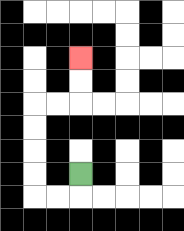{'start': '[3, 7]', 'end': '[3, 2]', 'path_directions': 'D,L,L,U,U,U,U,R,R,U,U', 'path_coordinates': '[[3, 7], [3, 8], [2, 8], [1, 8], [1, 7], [1, 6], [1, 5], [1, 4], [2, 4], [3, 4], [3, 3], [3, 2]]'}